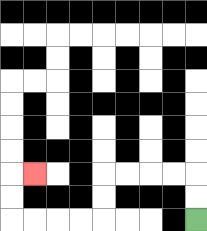{'start': '[8, 9]', 'end': '[1, 7]', 'path_directions': 'U,U,L,L,L,L,D,D,L,L,L,L,U,U,R', 'path_coordinates': '[[8, 9], [8, 8], [8, 7], [7, 7], [6, 7], [5, 7], [4, 7], [4, 8], [4, 9], [3, 9], [2, 9], [1, 9], [0, 9], [0, 8], [0, 7], [1, 7]]'}